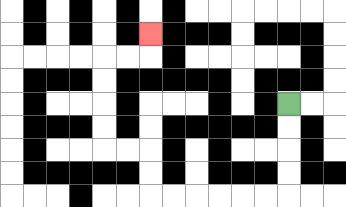{'start': '[12, 4]', 'end': '[6, 1]', 'path_directions': 'D,D,D,D,L,L,L,L,L,L,U,U,L,L,U,U,U,U,R,R,U', 'path_coordinates': '[[12, 4], [12, 5], [12, 6], [12, 7], [12, 8], [11, 8], [10, 8], [9, 8], [8, 8], [7, 8], [6, 8], [6, 7], [6, 6], [5, 6], [4, 6], [4, 5], [4, 4], [4, 3], [4, 2], [5, 2], [6, 2], [6, 1]]'}